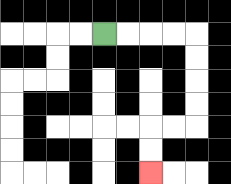{'start': '[4, 1]', 'end': '[6, 7]', 'path_directions': 'R,R,R,R,D,D,D,D,L,L,D,D', 'path_coordinates': '[[4, 1], [5, 1], [6, 1], [7, 1], [8, 1], [8, 2], [8, 3], [8, 4], [8, 5], [7, 5], [6, 5], [6, 6], [6, 7]]'}